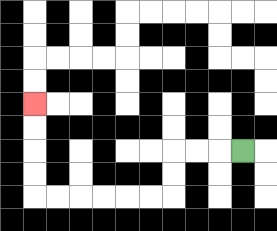{'start': '[10, 6]', 'end': '[1, 4]', 'path_directions': 'L,L,L,D,D,L,L,L,L,L,L,U,U,U,U', 'path_coordinates': '[[10, 6], [9, 6], [8, 6], [7, 6], [7, 7], [7, 8], [6, 8], [5, 8], [4, 8], [3, 8], [2, 8], [1, 8], [1, 7], [1, 6], [1, 5], [1, 4]]'}